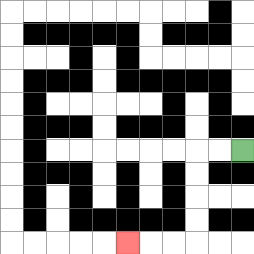{'start': '[10, 6]', 'end': '[5, 10]', 'path_directions': 'L,L,D,D,D,D,L,L,L', 'path_coordinates': '[[10, 6], [9, 6], [8, 6], [8, 7], [8, 8], [8, 9], [8, 10], [7, 10], [6, 10], [5, 10]]'}